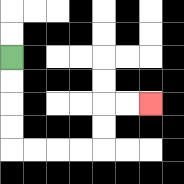{'start': '[0, 2]', 'end': '[6, 4]', 'path_directions': 'D,D,D,D,R,R,R,R,U,U,R,R', 'path_coordinates': '[[0, 2], [0, 3], [0, 4], [0, 5], [0, 6], [1, 6], [2, 6], [3, 6], [4, 6], [4, 5], [4, 4], [5, 4], [6, 4]]'}